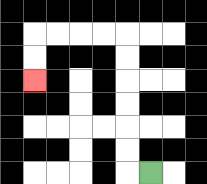{'start': '[6, 7]', 'end': '[1, 3]', 'path_directions': 'L,U,U,U,U,U,U,L,L,L,L,D,D', 'path_coordinates': '[[6, 7], [5, 7], [5, 6], [5, 5], [5, 4], [5, 3], [5, 2], [5, 1], [4, 1], [3, 1], [2, 1], [1, 1], [1, 2], [1, 3]]'}